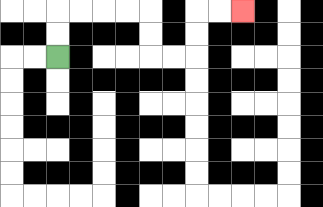{'start': '[2, 2]', 'end': '[10, 0]', 'path_directions': 'U,U,R,R,R,R,D,D,R,R,U,U,R,R', 'path_coordinates': '[[2, 2], [2, 1], [2, 0], [3, 0], [4, 0], [5, 0], [6, 0], [6, 1], [6, 2], [7, 2], [8, 2], [8, 1], [8, 0], [9, 0], [10, 0]]'}